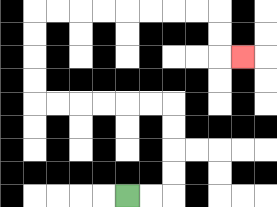{'start': '[5, 8]', 'end': '[10, 2]', 'path_directions': 'R,R,U,U,U,U,L,L,L,L,L,L,U,U,U,U,R,R,R,R,R,R,R,R,D,D,R', 'path_coordinates': '[[5, 8], [6, 8], [7, 8], [7, 7], [7, 6], [7, 5], [7, 4], [6, 4], [5, 4], [4, 4], [3, 4], [2, 4], [1, 4], [1, 3], [1, 2], [1, 1], [1, 0], [2, 0], [3, 0], [4, 0], [5, 0], [6, 0], [7, 0], [8, 0], [9, 0], [9, 1], [9, 2], [10, 2]]'}